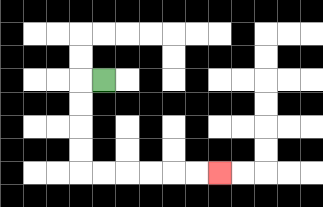{'start': '[4, 3]', 'end': '[9, 7]', 'path_directions': 'L,D,D,D,D,R,R,R,R,R,R', 'path_coordinates': '[[4, 3], [3, 3], [3, 4], [3, 5], [3, 6], [3, 7], [4, 7], [5, 7], [6, 7], [7, 7], [8, 7], [9, 7]]'}